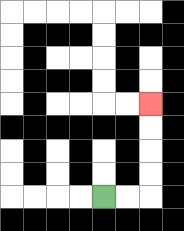{'start': '[4, 8]', 'end': '[6, 4]', 'path_directions': 'R,R,U,U,U,U', 'path_coordinates': '[[4, 8], [5, 8], [6, 8], [6, 7], [6, 6], [6, 5], [6, 4]]'}